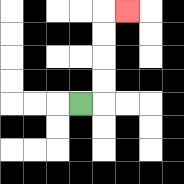{'start': '[3, 4]', 'end': '[5, 0]', 'path_directions': 'R,U,U,U,U,R', 'path_coordinates': '[[3, 4], [4, 4], [4, 3], [4, 2], [4, 1], [4, 0], [5, 0]]'}